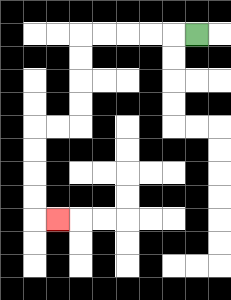{'start': '[8, 1]', 'end': '[2, 9]', 'path_directions': 'L,L,L,L,L,D,D,D,D,L,L,D,D,D,D,R', 'path_coordinates': '[[8, 1], [7, 1], [6, 1], [5, 1], [4, 1], [3, 1], [3, 2], [3, 3], [3, 4], [3, 5], [2, 5], [1, 5], [1, 6], [1, 7], [1, 8], [1, 9], [2, 9]]'}